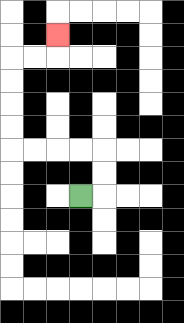{'start': '[3, 8]', 'end': '[2, 1]', 'path_directions': 'R,U,U,L,L,L,L,U,U,U,U,R,R,U', 'path_coordinates': '[[3, 8], [4, 8], [4, 7], [4, 6], [3, 6], [2, 6], [1, 6], [0, 6], [0, 5], [0, 4], [0, 3], [0, 2], [1, 2], [2, 2], [2, 1]]'}